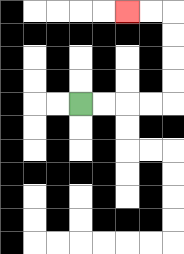{'start': '[3, 4]', 'end': '[5, 0]', 'path_directions': 'R,R,R,R,U,U,U,U,L,L', 'path_coordinates': '[[3, 4], [4, 4], [5, 4], [6, 4], [7, 4], [7, 3], [7, 2], [7, 1], [7, 0], [6, 0], [5, 0]]'}